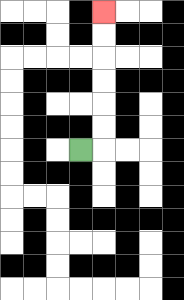{'start': '[3, 6]', 'end': '[4, 0]', 'path_directions': 'R,U,U,U,U,U,U', 'path_coordinates': '[[3, 6], [4, 6], [4, 5], [4, 4], [4, 3], [4, 2], [4, 1], [4, 0]]'}